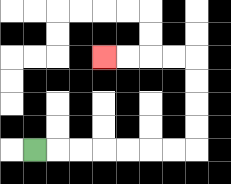{'start': '[1, 6]', 'end': '[4, 2]', 'path_directions': 'R,R,R,R,R,R,R,U,U,U,U,L,L,L,L', 'path_coordinates': '[[1, 6], [2, 6], [3, 6], [4, 6], [5, 6], [6, 6], [7, 6], [8, 6], [8, 5], [8, 4], [8, 3], [8, 2], [7, 2], [6, 2], [5, 2], [4, 2]]'}